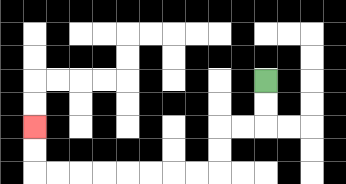{'start': '[11, 3]', 'end': '[1, 5]', 'path_directions': 'D,D,L,L,D,D,L,L,L,L,L,L,L,L,U,U', 'path_coordinates': '[[11, 3], [11, 4], [11, 5], [10, 5], [9, 5], [9, 6], [9, 7], [8, 7], [7, 7], [6, 7], [5, 7], [4, 7], [3, 7], [2, 7], [1, 7], [1, 6], [1, 5]]'}